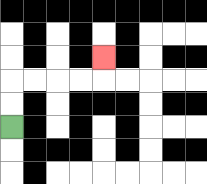{'start': '[0, 5]', 'end': '[4, 2]', 'path_directions': 'U,U,R,R,R,R,U', 'path_coordinates': '[[0, 5], [0, 4], [0, 3], [1, 3], [2, 3], [3, 3], [4, 3], [4, 2]]'}